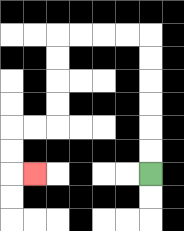{'start': '[6, 7]', 'end': '[1, 7]', 'path_directions': 'U,U,U,U,U,U,L,L,L,L,D,D,D,D,L,L,D,D,R', 'path_coordinates': '[[6, 7], [6, 6], [6, 5], [6, 4], [6, 3], [6, 2], [6, 1], [5, 1], [4, 1], [3, 1], [2, 1], [2, 2], [2, 3], [2, 4], [2, 5], [1, 5], [0, 5], [0, 6], [0, 7], [1, 7]]'}